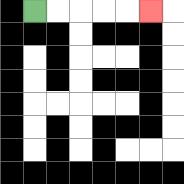{'start': '[1, 0]', 'end': '[6, 0]', 'path_directions': 'R,R,R,R,R', 'path_coordinates': '[[1, 0], [2, 0], [3, 0], [4, 0], [5, 0], [6, 0]]'}